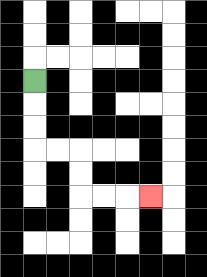{'start': '[1, 3]', 'end': '[6, 8]', 'path_directions': 'D,D,D,R,R,D,D,R,R,R', 'path_coordinates': '[[1, 3], [1, 4], [1, 5], [1, 6], [2, 6], [3, 6], [3, 7], [3, 8], [4, 8], [5, 8], [6, 8]]'}